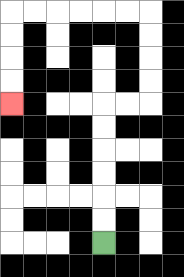{'start': '[4, 10]', 'end': '[0, 4]', 'path_directions': 'U,U,U,U,U,U,R,R,U,U,U,U,L,L,L,L,L,L,D,D,D,D', 'path_coordinates': '[[4, 10], [4, 9], [4, 8], [4, 7], [4, 6], [4, 5], [4, 4], [5, 4], [6, 4], [6, 3], [6, 2], [6, 1], [6, 0], [5, 0], [4, 0], [3, 0], [2, 0], [1, 0], [0, 0], [0, 1], [0, 2], [0, 3], [0, 4]]'}